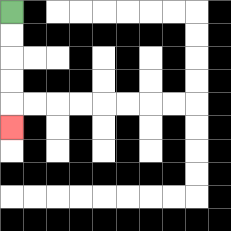{'start': '[0, 0]', 'end': '[0, 5]', 'path_directions': 'D,D,D,D,D', 'path_coordinates': '[[0, 0], [0, 1], [0, 2], [0, 3], [0, 4], [0, 5]]'}